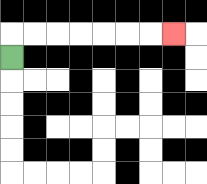{'start': '[0, 2]', 'end': '[7, 1]', 'path_directions': 'U,R,R,R,R,R,R,R', 'path_coordinates': '[[0, 2], [0, 1], [1, 1], [2, 1], [3, 1], [4, 1], [5, 1], [6, 1], [7, 1]]'}